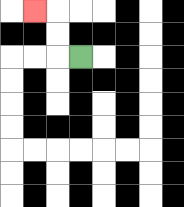{'start': '[3, 2]', 'end': '[1, 0]', 'path_directions': 'L,U,U,L', 'path_coordinates': '[[3, 2], [2, 2], [2, 1], [2, 0], [1, 0]]'}